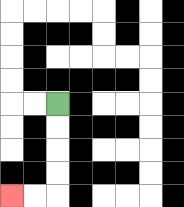{'start': '[2, 4]', 'end': '[0, 8]', 'path_directions': 'D,D,D,D,L,L', 'path_coordinates': '[[2, 4], [2, 5], [2, 6], [2, 7], [2, 8], [1, 8], [0, 8]]'}